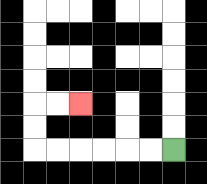{'start': '[7, 6]', 'end': '[3, 4]', 'path_directions': 'L,L,L,L,L,L,U,U,R,R', 'path_coordinates': '[[7, 6], [6, 6], [5, 6], [4, 6], [3, 6], [2, 6], [1, 6], [1, 5], [1, 4], [2, 4], [3, 4]]'}